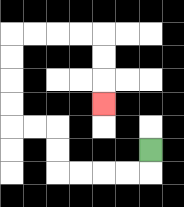{'start': '[6, 6]', 'end': '[4, 4]', 'path_directions': 'D,L,L,L,L,U,U,L,L,U,U,U,U,R,R,R,R,D,D,D', 'path_coordinates': '[[6, 6], [6, 7], [5, 7], [4, 7], [3, 7], [2, 7], [2, 6], [2, 5], [1, 5], [0, 5], [0, 4], [0, 3], [0, 2], [0, 1], [1, 1], [2, 1], [3, 1], [4, 1], [4, 2], [4, 3], [4, 4]]'}